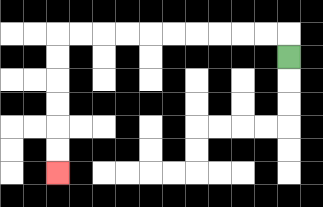{'start': '[12, 2]', 'end': '[2, 7]', 'path_directions': 'U,L,L,L,L,L,L,L,L,L,L,D,D,D,D,D,D', 'path_coordinates': '[[12, 2], [12, 1], [11, 1], [10, 1], [9, 1], [8, 1], [7, 1], [6, 1], [5, 1], [4, 1], [3, 1], [2, 1], [2, 2], [2, 3], [2, 4], [2, 5], [2, 6], [2, 7]]'}